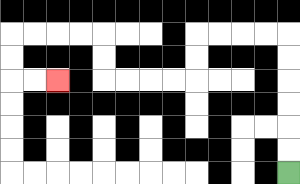{'start': '[12, 7]', 'end': '[2, 3]', 'path_directions': 'U,U,U,U,U,U,L,L,L,L,D,D,L,L,L,L,U,U,L,L,L,L,D,D,R,R', 'path_coordinates': '[[12, 7], [12, 6], [12, 5], [12, 4], [12, 3], [12, 2], [12, 1], [11, 1], [10, 1], [9, 1], [8, 1], [8, 2], [8, 3], [7, 3], [6, 3], [5, 3], [4, 3], [4, 2], [4, 1], [3, 1], [2, 1], [1, 1], [0, 1], [0, 2], [0, 3], [1, 3], [2, 3]]'}